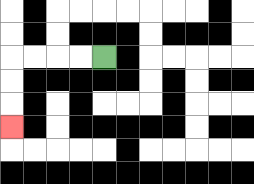{'start': '[4, 2]', 'end': '[0, 5]', 'path_directions': 'L,L,L,L,D,D,D', 'path_coordinates': '[[4, 2], [3, 2], [2, 2], [1, 2], [0, 2], [0, 3], [0, 4], [0, 5]]'}